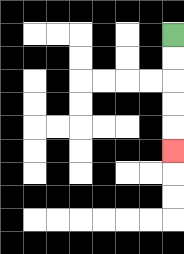{'start': '[7, 1]', 'end': '[7, 6]', 'path_directions': 'D,D,D,D,D', 'path_coordinates': '[[7, 1], [7, 2], [7, 3], [7, 4], [7, 5], [7, 6]]'}